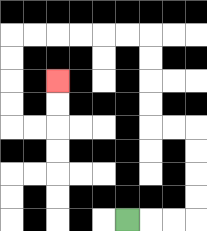{'start': '[5, 9]', 'end': '[2, 3]', 'path_directions': 'R,R,R,U,U,U,U,L,L,U,U,U,U,L,L,L,L,L,L,D,D,D,D,R,R,U,U', 'path_coordinates': '[[5, 9], [6, 9], [7, 9], [8, 9], [8, 8], [8, 7], [8, 6], [8, 5], [7, 5], [6, 5], [6, 4], [6, 3], [6, 2], [6, 1], [5, 1], [4, 1], [3, 1], [2, 1], [1, 1], [0, 1], [0, 2], [0, 3], [0, 4], [0, 5], [1, 5], [2, 5], [2, 4], [2, 3]]'}